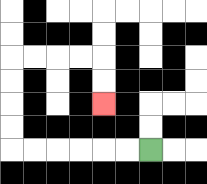{'start': '[6, 6]', 'end': '[4, 4]', 'path_directions': 'L,L,L,L,L,L,U,U,U,U,R,R,R,R,D,D', 'path_coordinates': '[[6, 6], [5, 6], [4, 6], [3, 6], [2, 6], [1, 6], [0, 6], [0, 5], [0, 4], [0, 3], [0, 2], [1, 2], [2, 2], [3, 2], [4, 2], [4, 3], [4, 4]]'}